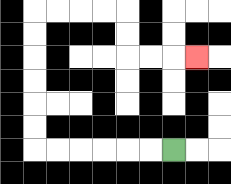{'start': '[7, 6]', 'end': '[8, 2]', 'path_directions': 'L,L,L,L,L,L,U,U,U,U,U,U,R,R,R,R,D,D,R,R,R', 'path_coordinates': '[[7, 6], [6, 6], [5, 6], [4, 6], [3, 6], [2, 6], [1, 6], [1, 5], [1, 4], [1, 3], [1, 2], [1, 1], [1, 0], [2, 0], [3, 0], [4, 0], [5, 0], [5, 1], [5, 2], [6, 2], [7, 2], [8, 2]]'}